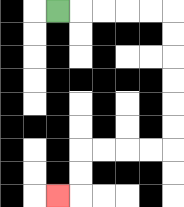{'start': '[2, 0]', 'end': '[2, 8]', 'path_directions': 'R,R,R,R,R,D,D,D,D,D,D,L,L,L,L,D,D,L', 'path_coordinates': '[[2, 0], [3, 0], [4, 0], [5, 0], [6, 0], [7, 0], [7, 1], [7, 2], [7, 3], [7, 4], [7, 5], [7, 6], [6, 6], [5, 6], [4, 6], [3, 6], [3, 7], [3, 8], [2, 8]]'}